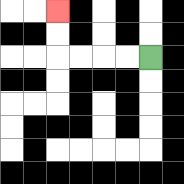{'start': '[6, 2]', 'end': '[2, 0]', 'path_directions': 'L,L,L,L,U,U', 'path_coordinates': '[[6, 2], [5, 2], [4, 2], [3, 2], [2, 2], [2, 1], [2, 0]]'}